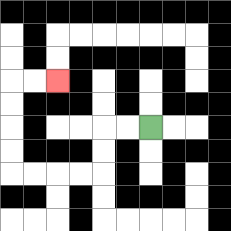{'start': '[6, 5]', 'end': '[2, 3]', 'path_directions': 'L,L,D,D,L,L,L,L,U,U,U,U,R,R', 'path_coordinates': '[[6, 5], [5, 5], [4, 5], [4, 6], [4, 7], [3, 7], [2, 7], [1, 7], [0, 7], [0, 6], [0, 5], [0, 4], [0, 3], [1, 3], [2, 3]]'}